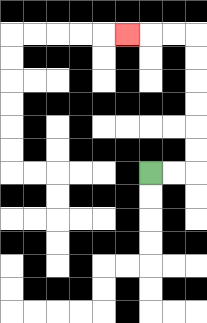{'start': '[6, 7]', 'end': '[5, 1]', 'path_directions': 'R,R,U,U,U,U,U,U,L,L,L', 'path_coordinates': '[[6, 7], [7, 7], [8, 7], [8, 6], [8, 5], [8, 4], [8, 3], [8, 2], [8, 1], [7, 1], [6, 1], [5, 1]]'}